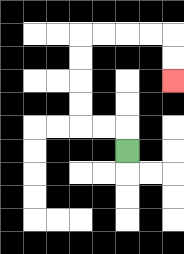{'start': '[5, 6]', 'end': '[7, 3]', 'path_directions': 'U,L,L,U,U,U,U,R,R,R,R,D,D', 'path_coordinates': '[[5, 6], [5, 5], [4, 5], [3, 5], [3, 4], [3, 3], [3, 2], [3, 1], [4, 1], [5, 1], [6, 1], [7, 1], [7, 2], [7, 3]]'}